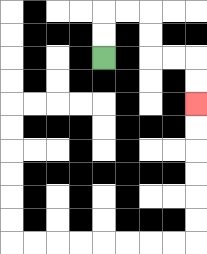{'start': '[4, 2]', 'end': '[8, 4]', 'path_directions': 'U,U,R,R,D,D,R,R,D,D', 'path_coordinates': '[[4, 2], [4, 1], [4, 0], [5, 0], [6, 0], [6, 1], [6, 2], [7, 2], [8, 2], [8, 3], [8, 4]]'}